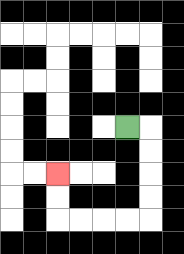{'start': '[5, 5]', 'end': '[2, 7]', 'path_directions': 'R,D,D,D,D,L,L,L,L,U,U', 'path_coordinates': '[[5, 5], [6, 5], [6, 6], [6, 7], [6, 8], [6, 9], [5, 9], [4, 9], [3, 9], [2, 9], [2, 8], [2, 7]]'}